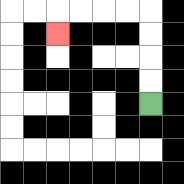{'start': '[6, 4]', 'end': '[2, 1]', 'path_directions': 'U,U,U,U,L,L,L,L,D', 'path_coordinates': '[[6, 4], [6, 3], [6, 2], [6, 1], [6, 0], [5, 0], [4, 0], [3, 0], [2, 0], [2, 1]]'}